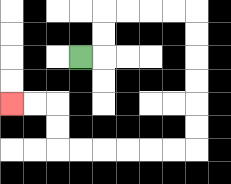{'start': '[3, 2]', 'end': '[0, 4]', 'path_directions': 'R,U,U,R,R,R,R,D,D,D,D,D,D,L,L,L,L,L,L,U,U,L,L', 'path_coordinates': '[[3, 2], [4, 2], [4, 1], [4, 0], [5, 0], [6, 0], [7, 0], [8, 0], [8, 1], [8, 2], [8, 3], [8, 4], [8, 5], [8, 6], [7, 6], [6, 6], [5, 6], [4, 6], [3, 6], [2, 6], [2, 5], [2, 4], [1, 4], [0, 4]]'}